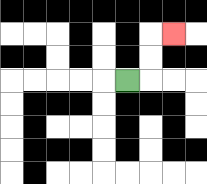{'start': '[5, 3]', 'end': '[7, 1]', 'path_directions': 'R,U,U,R', 'path_coordinates': '[[5, 3], [6, 3], [6, 2], [6, 1], [7, 1]]'}